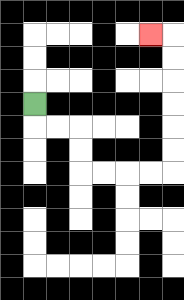{'start': '[1, 4]', 'end': '[6, 1]', 'path_directions': 'D,R,R,D,D,R,R,R,R,U,U,U,U,U,U,L', 'path_coordinates': '[[1, 4], [1, 5], [2, 5], [3, 5], [3, 6], [3, 7], [4, 7], [5, 7], [6, 7], [7, 7], [7, 6], [7, 5], [7, 4], [7, 3], [7, 2], [7, 1], [6, 1]]'}